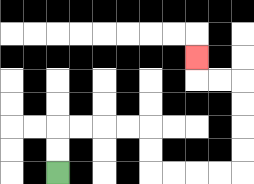{'start': '[2, 7]', 'end': '[8, 2]', 'path_directions': 'U,U,R,R,R,R,D,D,R,R,R,R,U,U,U,U,L,L,U', 'path_coordinates': '[[2, 7], [2, 6], [2, 5], [3, 5], [4, 5], [5, 5], [6, 5], [6, 6], [6, 7], [7, 7], [8, 7], [9, 7], [10, 7], [10, 6], [10, 5], [10, 4], [10, 3], [9, 3], [8, 3], [8, 2]]'}